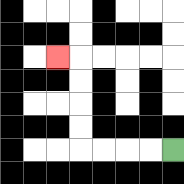{'start': '[7, 6]', 'end': '[2, 2]', 'path_directions': 'L,L,L,L,U,U,U,U,L', 'path_coordinates': '[[7, 6], [6, 6], [5, 6], [4, 6], [3, 6], [3, 5], [3, 4], [3, 3], [3, 2], [2, 2]]'}